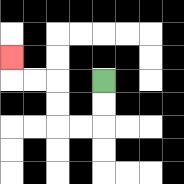{'start': '[4, 3]', 'end': '[0, 2]', 'path_directions': 'D,D,L,L,U,U,L,L,U', 'path_coordinates': '[[4, 3], [4, 4], [4, 5], [3, 5], [2, 5], [2, 4], [2, 3], [1, 3], [0, 3], [0, 2]]'}